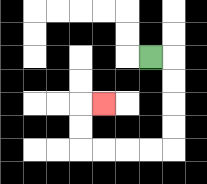{'start': '[6, 2]', 'end': '[4, 4]', 'path_directions': 'R,D,D,D,D,L,L,L,L,U,U,R', 'path_coordinates': '[[6, 2], [7, 2], [7, 3], [7, 4], [7, 5], [7, 6], [6, 6], [5, 6], [4, 6], [3, 6], [3, 5], [3, 4], [4, 4]]'}